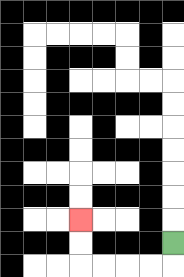{'start': '[7, 10]', 'end': '[3, 9]', 'path_directions': 'D,L,L,L,L,U,U', 'path_coordinates': '[[7, 10], [7, 11], [6, 11], [5, 11], [4, 11], [3, 11], [3, 10], [3, 9]]'}